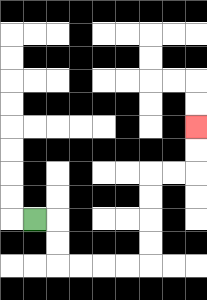{'start': '[1, 9]', 'end': '[8, 5]', 'path_directions': 'R,D,D,R,R,R,R,U,U,U,U,R,R,U,U', 'path_coordinates': '[[1, 9], [2, 9], [2, 10], [2, 11], [3, 11], [4, 11], [5, 11], [6, 11], [6, 10], [6, 9], [6, 8], [6, 7], [7, 7], [8, 7], [8, 6], [8, 5]]'}